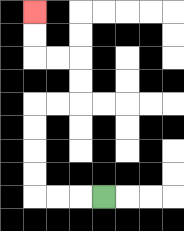{'start': '[4, 8]', 'end': '[1, 0]', 'path_directions': 'L,L,L,U,U,U,U,R,R,U,U,L,L,U,U', 'path_coordinates': '[[4, 8], [3, 8], [2, 8], [1, 8], [1, 7], [1, 6], [1, 5], [1, 4], [2, 4], [3, 4], [3, 3], [3, 2], [2, 2], [1, 2], [1, 1], [1, 0]]'}